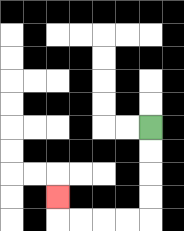{'start': '[6, 5]', 'end': '[2, 8]', 'path_directions': 'D,D,D,D,L,L,L,L,U', 'path_coordinates': '[[6, 5], [6, 6], [6, 7], [6, 8], [6, 9], [5, 9], [4, 9], [3, 9], [2, 9], [2, 8]]'}